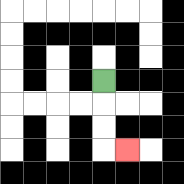{'start': '[4, 3]', 'end': '[5, 6]', 'path_directions': 'D,D,D,R', 'path_coordinates': '[[4, 3], [4, 4], [4, 5], [4, 6], [5, 6]]'}